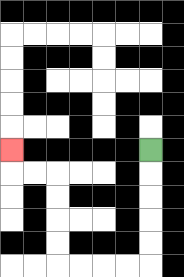{'start': '[6, 6]', 'end': '[0, 6]', 'path_directions': 'D,D,D,D,D,L,L,L,L,U,U,U,U,L,L,U', 'path_coordinates': '[[6, 6], [6, 7], [6, 8], [6, 9], [6, 10], [6, 11], [5, 11], [4, 11], [3, 11], [2, 11], [2, 10], [2, 9], [2, 8], [2, 7], [1, 7], [0, 7], [0, 6]]'}